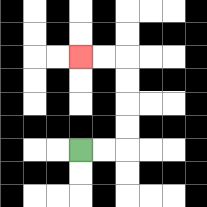{'start': '[3, 6]', 'end': '[3, 2]', 'path_directions': 'R,R,U,U,U,U,L,L', 'path_coordinates': '[[3, 6], [4, 6], [5, 6], [5, 5], [5, 4], [5, 3], [5, 2], [4, 2], [3, 2]]'}